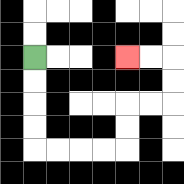{'start': '[1, 2]', 'end': '[5, 2]', 'path_directions': 'D,D,D,D,R,R,R,R,U,U,R,R,U,U,L,L', 'path_coordinates': '[[1, 2], [1, 3], [1, 4], [1, 5], [1, 6], [2, 6], [3, 6], [4, 6], [5, 6], [5, 5], [5, 4], [6, 4], [7, 4], [7, 3], [7, 2], [6, 2], [5, 2]]'}